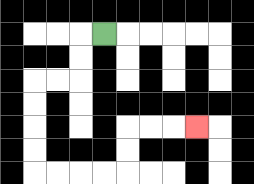{'start': '[4, 1]', 'end': '[8, 5]', 'path_directions': 'L,D,D,L,L,D,D,D,D,R,R,R,R,U,U,R,R,R', 'path_coordinates': '[[4, 1], [3, 1], [3, 2], [3, 3], [2, 3], [1, 3], [1, 4], [1, 5], [1, 6], [1, 7], [2, 7], [3, 7], [4, 7], [5, 7], [5, 6], [5, 5], [6, 5], [7, 5], [8, 5]]'}